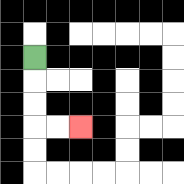{'start': '[1, 2]', 'end': '[3, 5]', 'path_directions': 'D,D,D,R,R', 'path_coordinates': '[[1, 2], [1, 3], [1, 4], [1, 5], [2, 5], [3, 5]]'}